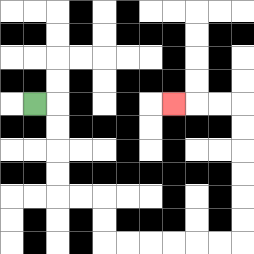{'start': '[1, 4]', 'end': '[7, 4]', 'path_directions': 'R,D,D,D,D,R,R,D,D,R,R,R,R,R,R,U,U,U,U,U,U,L,L,L', 'path_coordinates': '[[1, 4], [2, 4], [2, 5], [2, 6], [2, 7], [2, 8], [3, 8], [4, 8], [4, 9], [4, 10], [5, 10], [6, 10], [7, 10], [8, 10], [9, 10], [10, 10], [10, 9], [10, 8], [10, 7], [10, 6], [10, 5], [10, 4], [9, 4], [8, 4], [7, 4]]'}